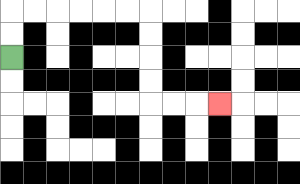{'start': '[0, 2]', 'end': '[9, 4]', 'path_directions': 'U,U,R,R,R,R,R,R,D,D,D,D,R,R,R', 'path_coordinates': '[[0, 2], [0, 1], [0, 0], [1, 0], [2, 0], [3, 0], [4, 0], [5, 0], [6, 0], [6, 1], [6, 2], [6, 3], [6, 4], [7, 4], [8, 4], [9, 4]]'}